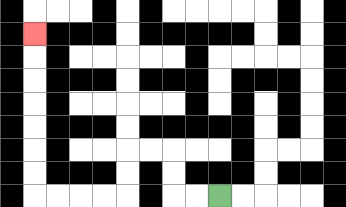{'start': '[9, 8]', 'end': '[1, 1]', 'path_directions': 'L,L,U,U,L,L,D,D,L,L,L,L,U,U,U,U,U,U,U', 'path_coordinates': '[[9, 8], [8, 8], [7, 8], [7, 7], [7, 6], [6, 6], [5, 6], [5, 7], [5, 8], [4, 8], [3, 8], [2, 8], [1, 8], [1, 7], [1, 6], [1, 5], [1, 4], [1, 3], [1, 2], [1, 1]]'}